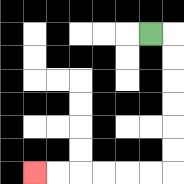{'start': '[6, 1]', 'end': '[1, 7]', 'path_directions': 'R,D,D,D,D,D,D,L,L,L,L,L,L', 'path_coordinates': '[[6, 1], [7, 1], [7, 2], [7, 3], [7, 4], [7, 5], [7, 6], [7, 7], [6, 7], [5, 7], [4, 7], [3, 7], [2, 7], [1, 7]]'}